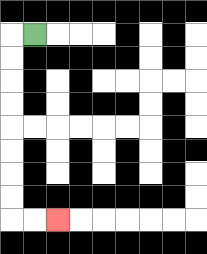{'start': '[1, 1]', 'end': '[2, 9]', 'path_directions': 'L,D,D,D,D,D,D,D,D,R,R', 'path_coordinates': '[[1, 1], [0, 1], [0, 2], [0, 3], [0, 4], [0, 5], [0, 6], [0, 7], [0, 8], [0, 9], [1, 9], [2, 9]]'}